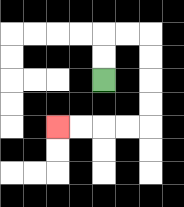{'start': '[4, 3]', 'end': '[2, 5]', 'path_directions': 'U,U,R,R,D,D,D,D,L,L,L,L', 'path_coordinates': '[[4, 3], [4, 2], [4, 1], [5, 1], [6, 1], [6, 2], [6, 3], [6, 4], [6, 5], [5, 5], [4, 5], [3, 5], [2, 5]]'}